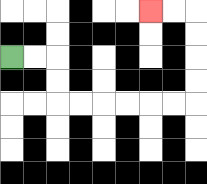{'start': '[0, 2]', 'end': '[6, 0]', 'path_directions': 'R,R,D,D,R,R,R,R,R,R,U,U,U,U,L,L', 'path_coordinates': '[[0, 2], [1, 2], [2, 2], [2, 3], [2, 4], [3, 4], [4, 4], [5, 4], [6, 4], [7, 4], [8, 4], [8, 3], [8, 2], [8, 1], [8, 0], [7, 0], [6, 0]]'}